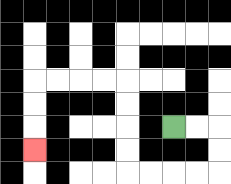{'start': '[7, 5]', 'end': '[1, 6]', 'path_directions': 'R,R,D,D,L,L,L,L,U,U,U,U,L,L,L,L,D,D,D', 'path_coordinates': '[[7, 5], [8, 5], [9, 5], [9, 6], [9, 7], [8, 7], [7, 7], [6, 7], [5, 7], [5, 6], [5, 5], [5, 4], [5, 3], [4, 3], [3, 3], [2, 3], [1, 3], [1, 4], [1, 5], [1, 6]]'}